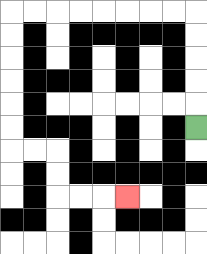{'start': '[8, 5]', 'end': '[5, 8]', 'path_directions': 'U,U,U,U,U,L,L,L,L,L,L,L,L,D,D,D,D,D,D,R,R,D,D,R,R,R', 'path_coordinates': '[[8, 5], [8, 4], [8, 3], [8, 2], [8, 1], [8, 0], [7, 0], [6, 0], [5, 0], [4, 0], [3, 0], [2, 0], [1, 0], [0, 0], [0, 1], [0, 2], [0, 3], [0, 4], [0, 5], [0, 6], [1, 6], [2, 6], [2, 7], [2, 8], [3, 8], [4, 8], [5, 8]]'}